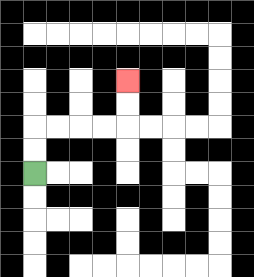{'start': '[1, 7]', 'end': '[5, 3]', 'path_directions': 'U,U,R,R,R,R,U,U', 'path_coordinates': '[[1, 7], [1, 6], [1, 5], [2, 5], [3, 5], [4, 5], [5, 5], [5, 4], [5, 3]]'}